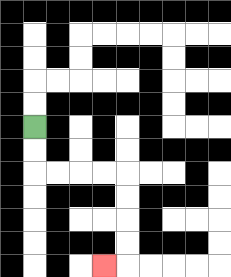{'start': '[1, 5]', 'end': '[4, 11]', 'path_directions': 'D,D,R,R,R,R,D,D,D,D,L', 'path_coordinates': '[[1, 5], [1, 6], [1, 7], [2, 7], [3, 7], [4, 7], [5, 7], [5, 8], [5, 9], [5, 10], [5, 11], [4, 11]]'}